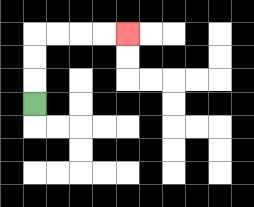{'start': '[1, 4]', 'end': '[5, 1]', 'path_directions': 'U,U,U,R,R,R,R', 'path_coordinates': '[[1, 4], [1, 3], [1, 2], [1, 1], [2, 1], [3, 1], [4, 1], [5, 1]]'}